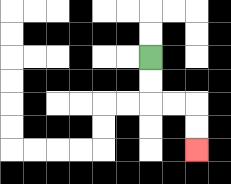{'start': '[6, 2]', 'end': '[8, 6]', 'path_directions': 'D,D,R,R,D,D', 'path_coordinates': '[[6, 2], [6, 3], [6, 4], [7, 4], [8, 4], [8, 5], [8, 6]]'}